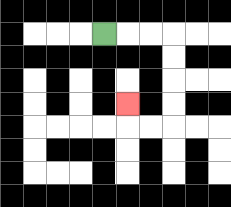{'start': '[4, 1]', 'end': '[5, 4]', 'path_directions': 'R,R,R,D,D,D,D,L,L,U', 'path_coordinates': '[[4, 1], [5, 1], [6, 1], [7, 1], [7, 2], [7, 3], [7, 4], [7, 5], [6, 5], [5, 5], [5, 4]]'}